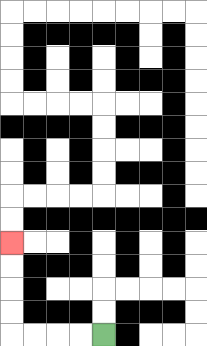{'start': '[4, 14]', 'end': '[0, 10]', 'path_directions': 'L,L,L,L,U,U,U,U', 'path_coordinates': '[[4, 14], [3, 14], [2, 14], [1, 14], [0, 14], [0, 13], [0, 12], [0, 11], [0, 10]]'}